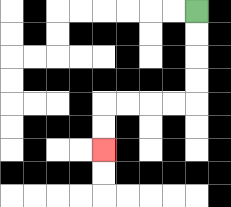{'start': '[8, 0]', 'end': '[4, 6]', 'path_directions': 'D,D,D,D,L,L,L,L,D,D', 'path_coordinates': '[[8, 0], [8, 1], [8, 2], [8, 3], [8, 4], [7, 4], [6, 4], [5, 4], [4, 4], [4, 5], [4, 6]]'}